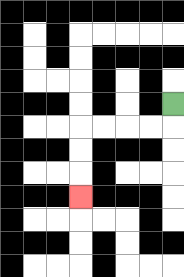{'start': '[7, 4]', 'end': '[3, 8]', 'path_directions': 'D,L,L,L,L,D,D,D', 'path_coordinates': '[[7, 4], [7, 5], [6, 5], [5, 5], [4, 5], [3, 5], [3, 6], [3, 7], [3, 8]]'}